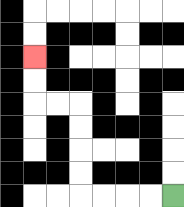{'start': '[7, 8]', 'end': '[1, 2]', 'path_directions': 'L,L,L,L,U,U,U,U,L,L,U,U', 'path_coordinates': '[[7, 8], [6, 8], [5, 8], [4, 8], [3, 8], [3, 7], [3, 6], [3, 5], [3, 4], [2, 4], [1, 4], [1, 3], [1, 2]]'}